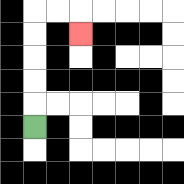{'start': '[1, 5]', 'end': '[3, 1]', 'path_directions': 'U,U,U,U,U,R,R,D', 'path_coordinates': '[[1, 5], [1, 4], [1, 3], [1, 2], [1, 1], [1, 0], [2, 0], [3, 0], [3, 1]]'}